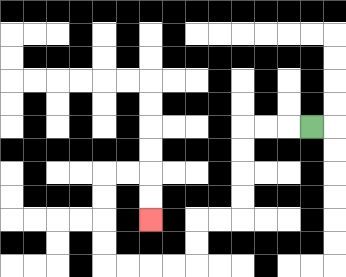{'start': '[13, 5]', 'end': '[6, 9]', 'path_directions': 'L,L,L,D,D,D,D,L,L,D,D,L,L,L,L,U,U,U,U,R,R,D,D', 'path_coordinates': '[[13, 5], [12, 5], [11, 5], [10, 5], [10, 6], [10, 7], [10, 8], [10, 9], [9, 9], [8, 9], [8, 10], [8, 11], [7, 11], [6, 11], [5, 11], [4, 11], [4, 10], [4, 9], [4, 8], [4, 7], [5, 7], [6, 7], [6, 8], [6, 9]]'}